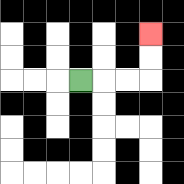{'start': '[3, 3]', 'end': '[6, 1]', 'path_directions': 'R,R,R,U,U', 'path_coordinates': '[[3, 3], [4, 3], [5, 3], [6, 3], [6, 2], [6, 1]]'}